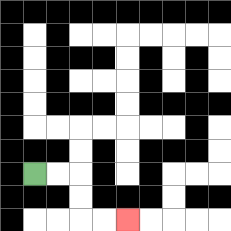{'start': '[1, 7]', 'end': '[5, 9]', 'path_directions': 'R,R,D,D,R,R', 'path_coordinates': '[[1, 7], [2, 7], [3, 7], [3, 8], [3, 9], [4, 9], [5, 9]]'}